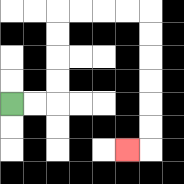{'start': '[0, 4]', 'end': '[5, 6]', 'path_directions': 'R,R,U,U,U,U,R,R,R,R,D,D,D,D,D,D,L', 'path_coordinates': '[[0, 4], [1, 4], [2, 4], [2, 3], [2, 2], [2, 1], [2, 0], [3, 0], [4, 0], [5, 0], [6, 0], [6, 1], [6, 2], [6, 3], [6, 4], [6, 5], [6, 6], [5, 6]]'}